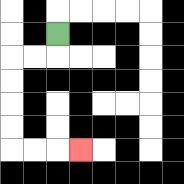{'start': '[2, 1]', 'end': '[3, 6]', 'path_directions': 'D,L,L,D,D,D,D,R,R,R', 'path_coordinates': '[[2, 1], [2, 2], [1, 2], [0, 2], [0, 3], [0, 4], [0, 5], [0, 6], [1, 6], [2, 6], [3, 6]]'}